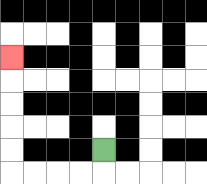{'start': '[4, 6]', 'end': '[0, 2]', 'path_directions': 'D,L,L,L,L,U,U,U,U,U', 'path_coordinates': '[[4, 6], [4, 7], [3, 7], [2, 7], [1, 7], [0, 7], [0, 6], [0, 5], [0, 4], [0, 3], [0, 2]]'}